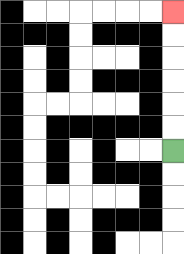{'start': '[7, 6]', 'end': '[7, 0]', 'path_directions': 'U,U,U,U,U,U', 'path_coordinates': '[[7, 6], [7, 5], [7, 4], [7, 3], [7, 2], [7, 1], [7, 0]]'}